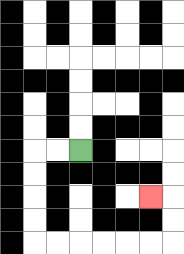{'start': '[3, 6]', 'end': '[6, 8]', 'path_directions': 'L,L,D,D,D,D,R,R,R,R,R,R,U,U,L', 'path_coordinates': '[[3, 6], [2, 6], [1, 6], [1, 7], [1, 8], [1, 9], [1, 10], [2, 10], [3, 10], [4, 10], [5, 10], [6, 10], [7, 10], [7, 9], [7, 8], [6, 8]]'}